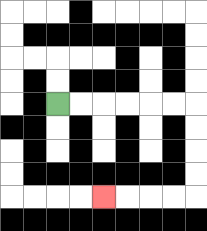{'start': '[2, 4]', 'end': '[4, 8]', 'path_directions': 'R,R,R,R,R,R,D,D,D,D,L,L,L,L', 'path_coordinates': '[[2, 4], [3, 4], [4, 4], [5, 4], [6, 4], [7, 4], [8, 4], [8, 5], [8, 6], [8, 7], [8, 8], [7, 8], [6, 8], [5, 8], [4, 8]]'}